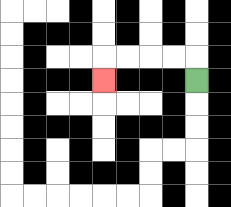{'start': '[8, 3]', 'end': '[4, 3]', 'path_directions': 'U,L,L,L,L,D', 'path_coordinates': '[[8, 3], [8, 2], [7, 2], [6, 2], [5, 2], [4, 2], [4, 3]]'}